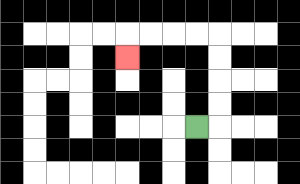{'start': '[8, 5]', 'end': '[5, 2]', 'path_directions': 'R,U,U,U,U,L,L,L,L,D', 'path_coordinates': '[[8, 5], [9, 5], [9, 4], [9, 3], [9, 2], [9, 1], [8, 1], [7, 1], [6, 1], [5, 1], [5, 2]]'}